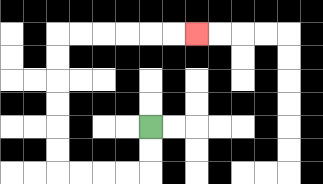{'start': '[6, 5]', 'end': '[8, 1]', 'path_directions': 'D,D,L,L,L,L,U,U,U,U,U,U,R,R,R,R,R,R', 'path_coordinates': '[[6, 5], [6, 6], [6, 7], [5, 7], [4, 7], [3, 7], [2, 7], [2, 6], [2, 5], [2, 4], [2, 3], [2, 2], [2, 1], [3, 1], [4, 1], [5, 1], [6, 1], [7, 1], [8, 1]]'}